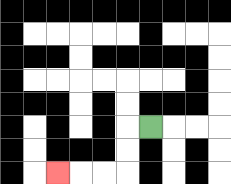{'start': '[6, 5]', 'end': '[2, 7]', 'path_directions': 'L,D,D,L,L,L', 'path_coordinates': '[[6, 5], [5, 5], [5, 6], [5, 7], [4, 7], [3, 7], [2, 7]]'}